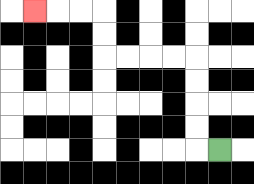{'start': '[9, 6]', 'end': '[1, 0]', 'path_directions': 'L,U,U,U,U,L,L,L,L,U,U,L,L,L', 'path_coordinates': '[[9, 6], [8, 6], [8, 5], [8, 4], [8, 3], [8, 2], [7, 2], [6, 2], [5, 2], [4, 2], [4, 1], [4, 0], [3, 0], [2, 0], [1, 0]]'}